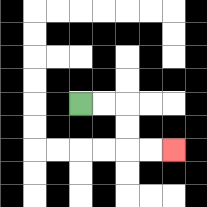{'start': '[3, 4]', 'end': '[7, 6]', 'path_directions': 'R,R,D,D,R,R', 'path_coordinates': '[[3, 4], [4, 4], [5, 4], [5, 5], [5, 6], [6, 6], [7, 6]]'}